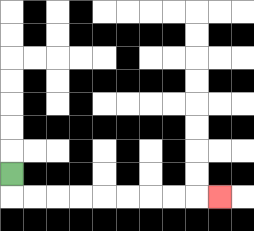{'start': '[0, 7]', 'end': '[9, 8]', 'path_directions': 'D,R,R,R,R,R,R,R,R,R', 'path_coordinates': '[[0, 7], [0, 8], [1, 8], [2, 8], [3, 8], [4, 8], [5, 8], [6, 8], [7, 8], [8, 8], [9, 8]]'}